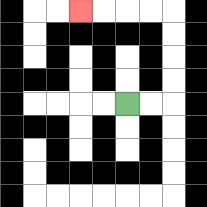{'start': '[5, 4]', 'end': '[3, 0]', 'path_directions': 'R,R,U,U,U,U,L,L,L,L', 'path_coordinates': '[[5, 4], [6, 4], [7, 4], [7, 3], [7, 2], [7, 1], [7, 0], [6, 0], [5, 0], [4, 0], [3, 0]]'}